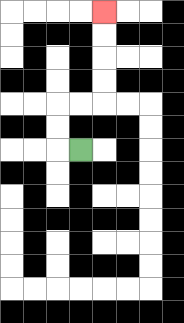{'start': '[3, 6]', 'end': '[4, 0]', 'path_directions': 'L,U,U,R,R,U,U,U,U', 'path_coordinates': '[[3, 6], [2, 6], [2, 5], [2, 4], [3, 4], [4, 4], [4, 3], [4, 2], [4, 1], [4, 0]]'}